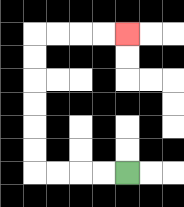{'start': '[5, 7]', 'end': '[5, 1]', 'path_directions': 'L,L,L,L,U,U,U,U,U,U,R,R,R,R', 'path_coordinates': '[[5, 7], [4, 7], [3, 7], [2, 7], [1, 7], [1, 6], [1, 5], [1, 4], [1, 3], [1, 2], [1, 1], [2, 1], [3, 1], [4, 1], [5, 1]]'}